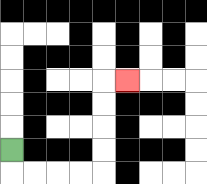{'start': '[0, 6]', 'end': '[5, 3]', 'path_directions': 'D,R,R,R,R,U,U,U,U,R', 'path_coordinates': '[[0, 6], [0, 7], [1, 7], [2, 7], [3, 7], [4, 7], [4, 6], [4, 5], [4, 4], [4, 3], [5, 3]]'}